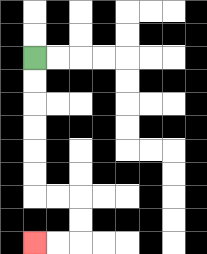{'start': '[1, 2]', 'end': '[1, 10]', 'path_directions': 'D,D,D,D,D,D,R,R,D,D,L,L', 'path_coordinates': '[[1, 2], [1, 3], [1, 4], [1, 5], [1, 6], [1, 7], [1, 8], [2, 8], [3, 8], [3, 9], [3, 10], [2, 10], [1, 10]]'}